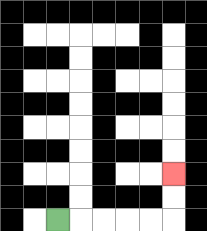{'start': '[2, 9]', 'end': '[7, 7]', 'path_directions': 'R,R,R,R,R,U,U', 'path_coordinates': '[[2, 9], [3, 9], [4, 9], [5, 9], [6, 9], [7, 9], [7, 8], [7, 7]]'}